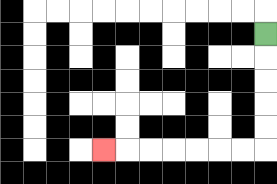{'start': '[11, 1]', 'end': '[4, 6]', 'path_directions': 'D,D,D,D,D,L,L,L,L,L,L,L', 'path_coordinates': '[[11, 1], [11, 2], [11, 3], [11, 4], [11, 5], [11, 6], [10, 6], [9, 6], [8, 6], [7, 6], [6, 6], [5, 6], [4, 6]]'}